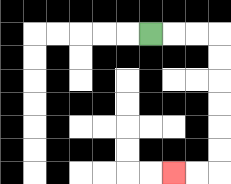{'start': '[6, 1]', 'end': '[7, 7]', 'path_directions': 'R,R,R,D,D,D,D,D,D,L,L', 'path_coordinates': '[[6, 1], [7, 1], [8, 1], [9, 1], [9, 2], [9, 3], [9, 4], [9, 5], [9, 6], [9, 7], [8, 7], [7, 7]]'}